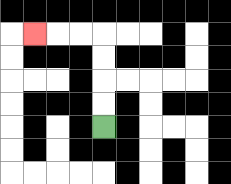{'start': '[4, 5]', 'end': '[1, 1]', 'path_directions': 'U,U,U,U,L,L,L', 'path_coordinates': '[[4, 5], [4, 4], [4, 3], [4, 2], [4, 1], [3, 1], [2, 1], [1, 1]]'}